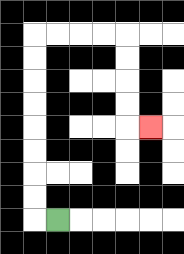{'start': '[2, 9]', 'end': '[6, 5]', 'path_directions': 'L,U,U,U,U,U,U,U,U,R,R,R,R,D,D,D,D,R', 'path_coordinates': '[[2, 9], [1, 9], [1, 8], [1, 7], [1, 6], [1, 5], [1, 4], [1, 3], [1, 2], [1, 1], [2, 1], [3, 1], [4, 1], [5, 1], [5, 2], [5, 3], [5, 4], [5, 5], [6, 5]]'}